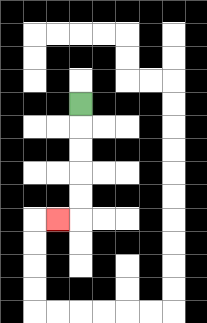{'start': '[3, 4]', 'end': '[2, 9]', 'path_directions': 'D,D,D,D,D,L', 'path_coordinates': '[[3, 4], [3, 5], [3, 6], [3, 7], [3, 8], [3, 9], [2, 9]]'}